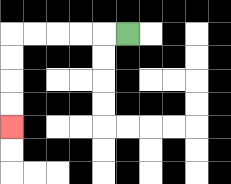{'start': '[5, 1]', 'end': '[0, 5]', 'path_directions': 'L,L,L,L,L,D,D,D,D', 'path_coordinates': '[[5, 1], [4, 1], [3, 1], [2, 1], [1, 1], [0, 1], [0, 2], [0, 3], [0, 4], [0, 5]]'}